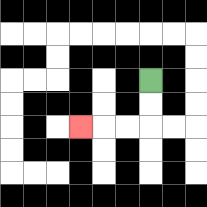{'start': '[6, 3]', 'end': '[3, 5]', 'path_directions': 'D,D,L,L,L', 'path_coordinates': '[[6, 3], [6, 4], [6, 5], [5, 5], [4, 5], [3, 5]]'}